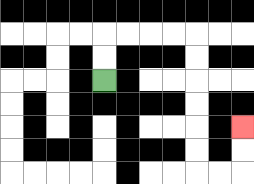{'start': '[4, 3]', 'end': '[10, 5]', 'path_directions': 'U,U,R,R,R,R,D,D,D,D,D,D,R,R,U,U', 'path_coordinates': '[[4, 3], [4, 2], [4, 1], [5, 1], [6, 1], [7, 1], [8, 1], [8, 2], [8, 3], [8, 4], [8, 5], [8, 6], [8, 7], [9, 7], [10, 7], [10, 6], [10, 5]]'}